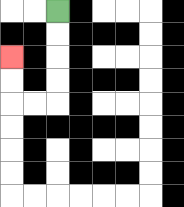{'start': '[2, 0]', 'end': '[0, 2]', 'path_directions': 'D,D,D,D,L,L,U,U', 'path_coordinates': '[[2, 0], [2, 1], [2, 2], [2, 3], [2, 4], [1, 4], [0, 4], [0, 3], [0, 2]]'}